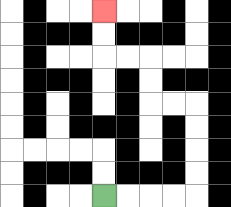{'start': '[4, 8]', 'end': '[4, 0]', 'path_directions': 'R,R,R,R,U,U,U,U,L,L,U,U,L,L,U,U', 'path_coordinates': '[[4, 8], [5, 8], [6, 8], [7, 8], [8, 8], [8, 7], [8, 6], [8, 5], [8, 4], [7, 4], [6, 4], [6, 3], [6, 2], [5, 2], [4, 2], [4, 1], [4, 0]]'}